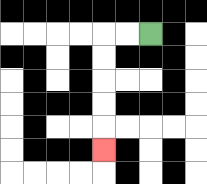{'start': '[6, 1]', 'end': '[4, 6]', 'path_directions': 'L,L,D,D,D,D,D', 'path_coordinates': '[[6, 1], [5, 1], [4, 1], [4, 2], [4, 3], [4, 4], [4, 5], [4, 6]]'}